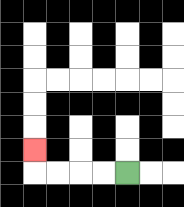{'start': '[5, 7]', 'end': '[1, 6]', 'path_directions': 'L,L,L,L,U', 'path_coordinates': '[[5, 7], [4, 7], [3, 7], [2, 7], [1, 7], [1, 6]]'}